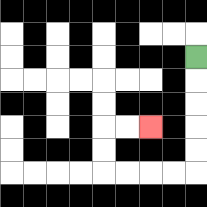{'start': '[8, 2]', 'end': '[6, 5]', 'path_directions': 'D,D,D,D,D,L,L,L,L,U,U,R,R', 'path_coordinates': '[[8, 2], [8, 3], [8, 4], [8, 5], [8, 6], [8, 7], [7, 7], [6, 7], [5, 7], [4, 7], [4, 6], [4, 5], [5, 5], [6, 5]]'}